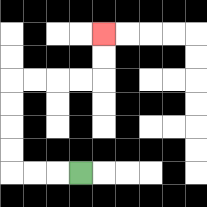{'start': '[3, 7]', 'end': '[4, 1]', 'path_directions': 'L,L,L,U,U,U,U,R,R,R,R,U,U', 'path_coordinates': '[[3, 7], [2, 7], [1, 7], [0, 7], [0, 6], [0, 5], [0, 4], [0, 3], [1, 3], [2, 3], [3, 3], [4, 3], [4, 2], [4, 1]]'}